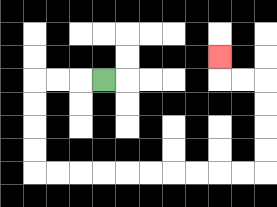{'start': '[4, 3]', 'end': '[9, 2]', 'path_directions': 'L,L,L,D,D,D,D,R,R,R,R,R,R,R,R,R,R,U,U,U,U,L,L,U', 'path_coordinates': '[[4, 3], [3, 3], [2, 3], [1, 3], [1, 4], [1, 5], [1, 6], [1, 7], [2, 7], [3, 7], [4, 7], [5, 7], [6, 7], [7, 7], [8, 7], [9, 7], [10, 7], [11, 7], [11, 6], [11, 5], [11, 4], [11, 3], [10, 3], [9, 3], [9, 2]]'}